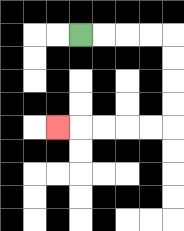{'start': '[3, 1]', 'end': '[2, 5]', 'path_directions': 'R,R,R,R,D,D,D,D,L,L,L,L,L', 'path_coordinates': '[[3, 1], [4, 1], [5, 1], [6, 1], [7, 1], [7, 2], [7, 3], [7, 4], [7, 5], [6, 5], [5, 5], [4, 5], [3, 5], [2, 5]]'}